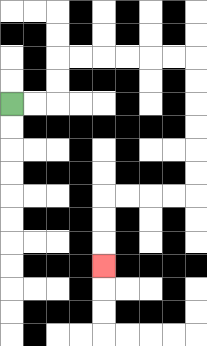{'start': '[0, 4]', 'end': '[4, 11]', 'path_directions': 'R,R,U,U,R,R,R,R,R,R,D,D,D,D,D,D,L,L,L,L,D,D,D', 'path_coordinates': '[[0, 4], [1, 4], [2, 4], [2, 3], [2, 2], [3, 2], [4, 2], [5, 2], [6, 2], [7, 2], [8, 2], [8, 3], [8, 4], [8, 5], [8, 6], [8, 7], [8, 8], [7, 8], [6, 8], [5, 8], [4, 8], [4, 9], [4, 10], [4, 11]]'}